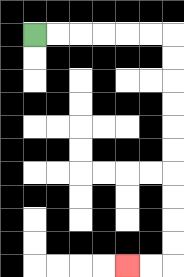{'start': '[1, 1]', 'end': '[5, 11]', 'path_directions': 'R,R,R,R,R,R,D,D,D,D,D,D,D,D,D,D,L,L', 'path_coordinates': '[[1, 1], [2, 1], [3, 1], [4, 1], [5, 1], [6, 1], [7, 1], [7, 2], [7, 3], [7, 4], [7, 5], [7, 6], [7, 7], [7, 8], [7, 9], [7, 10], [7, 11], [6, 11], [5, 11]]'}